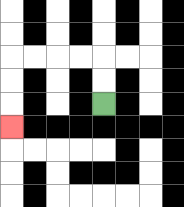{'start': '[4, 4]', 'end': '[0, 5]', 'path_directions': 'U,U,L,L,L,L,D,D,D', 'path_coordinates': '[[4, 4], [4, 3], [4, 2], [3, 2], [2, 2], [1, 2], [0, 2], [0, 3], [0, 4], [0, 5]]'}